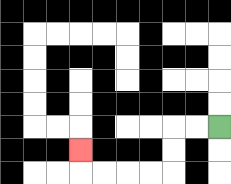{'start': '[9, 5]', 'end': '[3, 6]', 'path_directions': 'L,L,D,D,L,L,L,L,U', 'path_coordinates': '[[9, 5], [8, 5], [7, 5], [7, 6], [7, 7], [6, 7], [5, 7], [4, 7], [3, 7], [3, 6]]'}